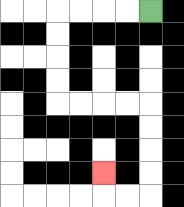{'start': '[6, 0]', 'end': '[4, 7]', 'path_directions': 'L,L,L,L,D,D,D,D,R,R,R,R,D,D,D,D,L,L,U', 'path_coordinates': '[[6, 0], [5, 0], [4, 0], [3, 0], [2, 0], [2, 1], [2, 2], [2, 3], [2, 4], [3, 4], [4, 4], [5, 4], [6, 4], [6, 5], [6, 6], [6, 7], [6, 8], [5, 8], [4, 8], [4, 7]]'}